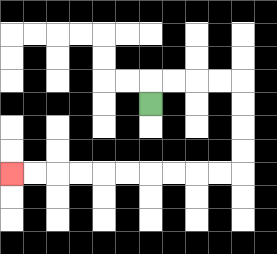{'start': '[6, 4]', 'end': '[0, 7]', 'path_directions': 'U,R,R,R,R,D,D,D,D,L,L,L,L,L,L,L,L,L,L', 'path_coordinates': '[[6, 4], [6, 3], [7, 3], [8, 3], [9, 3], [10, 3], [10, 4], [10, 5], [10, 6], [10, 7], [9, 7], [8, 7], [7, 7], [6, 7], [5, 7], [4, 7], [3, 7], [2, 7], [1, 7], [0, 7]]'}